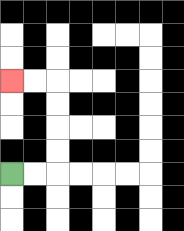{'start': '[0, 7]', 'end': '[0, 3]', 'path_directions': 'R,R,U,U,U,U,L,L', 'path_coordinates': '[[0, 7], [1, 7], [2, 7], [2, 6], [2, 5], [2, 4], [2, 3], [1, 3], [0, 3]]'}